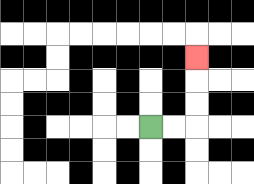{'start': '[6, 5]', 'end': '[8, 2]', 'path_directions': 'R,R,U,U,U', 'path_coordinates': '[[6, 5], [7, 5], [8, 5], [8, 4], [8, 3], [8, 2]]'}